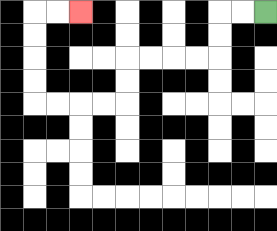{'start': '[11, 0]', 'end': '[3, 0]', 'path_directions': 'L,L,D,D,L,L,L,L,D,D,L,L,L,L,U,U,U,U,R,R', 'path_coordinates': '[[11, 0], [10, 0], [9, 0], [9, 1], [9, 2], [8, 2], [7, 2], [6, 2], [5, 2], [5, 3], [5, 4], [4, 4], [3, 4], [2, 4], [1, 4], [1, 3], [1, 2], [1, 1], [1, 0], [2, 0], [3, 0]]'}